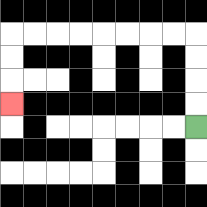{'start': '[8, 5]', 'end': '[0, 4]', 'path_directions': 'U,U,U,U,L,L,L,L,L,L,L,L,D,D,D', 'path_coordinates': '[[8, 5], [8, 4], [8, 3], [8, 2], [8, 1], [7, 1], [6, 1], [5, 1], [4, 1], [3, 1], [2, 1], [1, 1], [0, 1], [0, 2], [0, 3], [0, 4]]'}